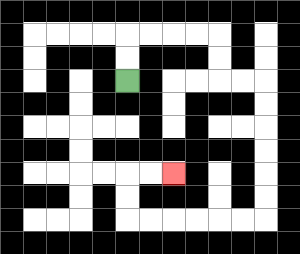{'start': '[5, 3]', 'end': '[7, 7]', 'path_directions': 'U,U,R,R,R,R,D,D,R,R,D,D,D,D,D,D,L,L,L,L,L,L,U,U,R,R', 'path_coordinates': '[[5, 3], [5, 2], [5, 1], [6, 1], [7, 1], [8, 1], [9, 1], [9, 2], [9, 3], [10, 3], [11, 3], [11, 4], [11, 5], [11, 6], [11, 7], [11, 8], [11, 9], [10, 9], [9, 9], [8, 9], [7, 9], [6, 9], [5, 9], [5, 8], [5, 7], [6, 7], [7, 7]]'}